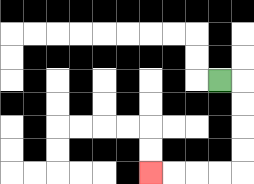{'start': '[9, 3]', 'end': '[6, 7]', 'path_directions': 'R,D,D,D,D,L,L,L,L', 'path_coordinates': '[[9, 3], [10, 3], [10, 4], [10, 5], [10, 6], [10, 7], [9, 7], [8, 7], [7, 7], [6, 7]]'}